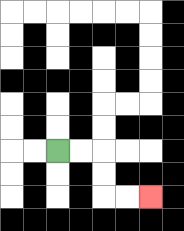{'start': '[2, 6]', 'end': '[6, 8]', 'path_directions': 'R,R,D,D,R,R', 'path_coordinates': '[[2, 6], [3, 6], [4, 6], [4, 7], [4, 8], [5, 8], [6, 8]]'}